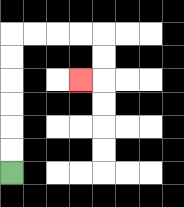{'start': '[0, 7]', 'end': '[3, 3]', 'path_directions': 'U,U,U,U,U,U,R,R,R,R,D,D,L', 'path_coordinates': '[[0, 7], [0, 6], [0, 5], [0, 4], [0, 3], [0, 2], [0, 1], [1, 1], [2, 1], [3, 1], [4, 1], [4, 2], [4, 3], [3, 3]]'}